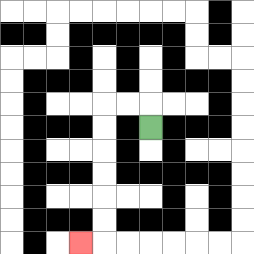{'start': '[6, 5]', 'end': '[3, 10]', 'path_directions': 'U,L,L,D,D,D,D,D,D,L', 'path_coordinates': '[[6, 5], [6, 4], [5, 4], [4, 4], [4, 5], [4, 6], [4, 7], [4, 8], [4, 9], [4, 10], [3, 10]]'}